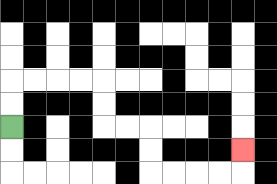{'start': '[0, 5]', 'end': '[10, 6]', 'path_directions': 'U,U,R,R,R,R,D,D,R,R,D,D,R,R,R,R,U', 'path_coordinates': '[[0, 5], [0, 4], [0, 3], [1, 3], [2, 3], [3, 3], [4, 3], [4, 4], [4, 5], [5, 5], [6, 5], [6, 6], [6, 7], [7, 7], [8, 7], [9, 7], [10, 7], [10, 6]]'}